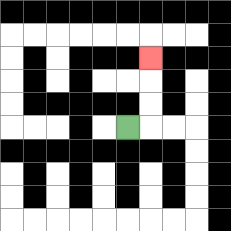{'start': '[5, 5]', 'end': '[6, 2]', 'path_directions': 'R,U,U,U', 'path_coordinates': '[[5, 5], [6, 5], [6, 4], [6, 3], [6, 2]]'}